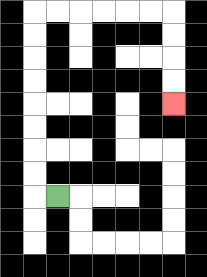{'start': '[2, 8]', 'end': '[7, 4]', 'path_directions': 'L,U,U,U,U,U,U,U,U,R,R,R,R,R,R,D,D,D,D', 'path_coordinates': '[[2, 8], [1, 8], [1, 7], [1, 6], [1, 5], [1, 4], [1, 3], [1, 2], [1, 1], [1, 0], [2, 0], [3, 0], [4, 0], [5, 0], [6, 0], [7, 0], [7, 1], [7, 2], [7, 3], [7, 4]]'}